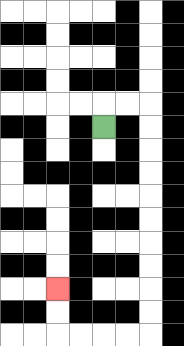{'start': '[4, 5]', 'end': '[2, 12]', 'path_directions': 'U,R,R,D,D,D,D,D,D,D,D,D,D,L,L,L,L,U,U', 'path_coordinates': '[[4, 5], [4, 4], [5, 4], [6, 4], [6, 5], [6, 6], [6, 7], [6, 8], [6, 9], [6, 10], [6, 11], [6, 12], [6, 13], [6, 14], [5, 14], [4, 14], [3, 14], [2, 14], [2, 13], [2, 12]]'}